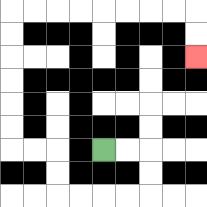{'start': '[4, 6]', 'end': '[8, 2]', 'path_directions': 'R,R,D,D,L,L,L,L,U,U,L,L,U,U,U,U,U,U,R,R,R,R,R,R,R,R,D,D', 'path_coordinates': '[[4, 6], [5, 6], [6, 6], [6, 7], [6, 8], [5, 8], [4, 8], [3, 8], [2, 8], [2, 7], [2, 6], [1, 6], [0, 6], [0, 5], [0, 4], [0, 3], [0, 2], [0, 1], [0, 0], [1, 0], [2, 0], [3, 0], [4, 0], [5, 0], [6, 0], [7, 0], [8, 0], [8, 1], [8, 2]]'}